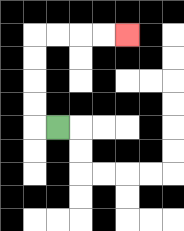{'start': '[2, 5]', 'end': '[5, 1]', 'path_directions': 'L,U,U,U,U,R,R,R,R', 'path_coordinates': '[[2, 5], [1, 5], [1, 4], [1, 3], [1, 2], [1, 1], [2, 1], [3, 1], [4, 1], [5, 1]]'}